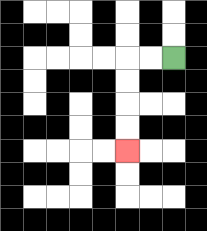{'start': '[7, 2]', 'end': '[5, 6]', 'path_directions': 'L,L,D,D,D,D', 'path_coordinates': '[[7, 2], [6, 2], [5, 2], [5, 3], [5, 4], [5, 5], [5, 6]]'}